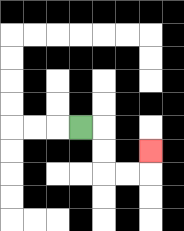{'start': '[3, 5]', 'end': '[6, 6]', 'path_directions': 'R,D,D,R,R,U', 'path_coordinates': '[[3, 5], [4, 5], [4, 6], [4, 7], [5, 7], [6, 7], [6, 6]]'}